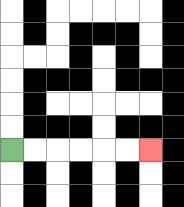{'start': '[0, 6]', 'end': '[6, 6]', 'path_directions': 'R,R,R,R,R,R', 'path_coordinates': '[[0, 6], [1, 6], [2, 6], [3, 6], [4, 6], [5, 6], [6, 6]]'}